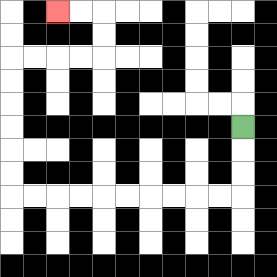{'start': '[10, 5]', 'end': '[2, 0]', 'path_directions': 'D,D,D,L,L,L,L,L,L,L,L,L,L,U,U,U,U,U,U,R,R,R,R,U,U,L,L', 'path_coordinates': '[[10, 5], [10, 6], [10, 7], [10, 8], [9, 8], [8, 8], [7, 8], [6, 8], [5, 8], [4, 8], [3, 8], [2, 8], [1, 8], [0, 8], [0, 7], [0, 6], [0, 5], [0, 4], [0, 3], [0, 2], [1, 2], [2, 2], [3, 2], [4, 2], [4, 1], [4, 0], [3, 0], [2, 0]]'}